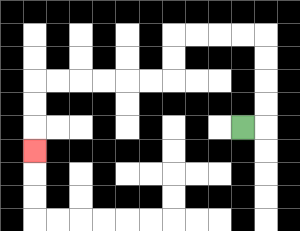{'start': '[10, 5]', 'end': '[1, 6]', 'path_directions': 'R,U,U,U,U,L,L,L,L,D,D,L,L,L,L,L,L,D,D,D', 'path_coordinates': '[[10, 5], [11, 5], [11, 4], [11, 3], [11, 2], [11, 1], [10, 1], [9, 1], [8, 1], [7, 1], [7, 2], [7, 3], [6, 3], [5, 3], [4, 3], [3, 3], [2, 3], [1, 3], [1, 4], [1, 5], [1, 6]]'}